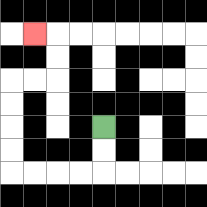{'start': '[4, 5]', 'end': '[1, 1]', 'path_directions': 'D,D,L,L,L,L,U,U,U,U,R,R,U,U,L', 'path_coordinates': '[[4, 5], [4, 6], [4, 7], [3, 7], [2, 7], [1, 7], [0, 7], [0, 6], [0, 5], [0, 4], [0, 3], [1, 3], [2, 3], [2, 2], [2, 1], [1, 1]]'}